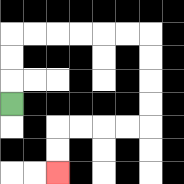{'start': '[0, 4]', 'end': '[2, 7]', 'path_directions': 'U,U,U,R,R,R,R,R,R,D,D,D,D,L,L,L,L,D,D', 'path_coordinates': '[[0, 4], [0, 3], [0, 2], [0, 1], [1, 1], [2, 1], [3, 1], [4, 1], [5, 1], [6, 1], [6, 2], [6, 3], [6, 4], [6, 5], [5, 5], [4, 5], [3, 5], [2, 5], [2, 6], [2, 7]]'}